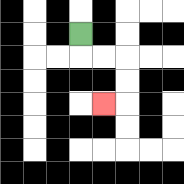{'start': '[3, 1]', 'end': '[4, 4]', 'path_directions': 'D,R,R,D,D,L', 'path_coordinates': '[[3, 1], [3, 2], [4, 2], [5, 2], [5, 3], [5, 4], [4, 4]]'}